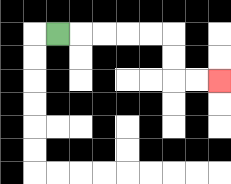{'start': '[2, 1]', 'end': '[9, 3]', 'path_directions': 'R,R,R,R,R,D,D,R,R', 'path_coordinates': '[[2, 1], [3, 1], [4, 1], [5, 1], [6, 1], [7, 1], [7, 2], [7, 3], [8, 3], [9, 3]]'}